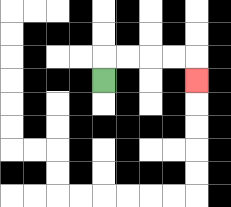{'start': '[4, 3]', 'end': '[8, 3]', 'path_directions': 'U,R,R,R,R,D', 'path_coordinates': '[[4, 3], [4, 2], [5, 2], [6, 2], [7, 2], [8, 2], [8, 3]]'}